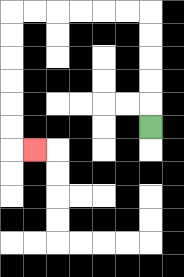{'start': '[6, 5]', 'end': '[1, 6]', 'path_directions': 'U,U,U,U,U,L,L,L,L,L,L,D,D,D,D,D,D,R', 'path_coordinates': '[[6, 5], [6, 4], [6, 3], [6, 2], [6, 1], [6, 0], [5, 0], [4, 0], [3, 0], [2, 0], [1, 0], [0, 0], [0, 1], [0, 2], [0, 3], [0, 4], [0, 5], [0, 6], [1, 6]]'}